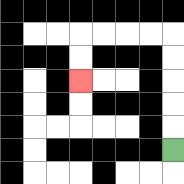{'start': '[7, 6]', 'end': '[3, 3]', 'path_directions': 'U,U,U,U,U,L,L,L,L,D,D', 'path_coordinates': '[[7, 6], [7, 5], [7, 4], [7, 3], [7, 2], [7, 1], [6, 1], [5, 1], [4, 1], [3, 1], [3, 2], [3, 3]]'}